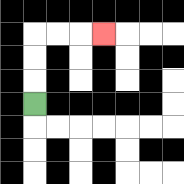{'start': '[1, 4]', 'end': '[4, 1]', 'path_directions': 'U,U,U,R,R,R', 'path_coordinates': '[[1, 4], [1, 3], [1, 2], [1, 1], [2, 1], [3, 1], [4, 1]]'}